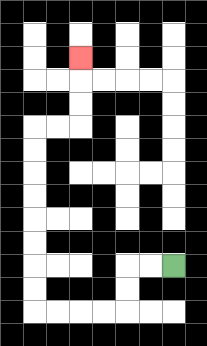{'start': '[7, 11]', 'end': '[3, 2]', 'path_directions': 'L,L,D,D,L,L,L,L,U,U,U,U,U,U,U,U,R,R,U,U,U', 'path_coordinates': '[[7, 11], [6, 11], [5, 11], [5, 12], [5, 13], [4, 13], [3, 13], [2, 13], [1, 13], [1, 12], [1, 11], [1, 10], [1, 9], [1, 8], [1, 7], [1, 6], [1, 5], [2, 5], [3, 5], [3, 4], [3, 3], [3, 2]]'}